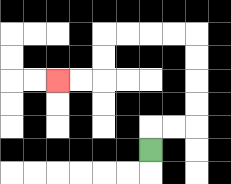{'start': '[6, 6]', 'end': '[2, 3]', 'path_directions': 'U,R,R,U,U,U,U,L,L,L,L,D,D,L,L', 'path_coordinates': '[[6, 6], [6, 5], [7, 5], [8, 5], [8, 4], [8, 3], [8, 2], [8, 1], [7, 1], [6, 1], [5, 1], [4, 1], [4, 2], [4, 3], [3, 3], [2, 3]]'}